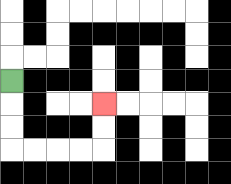{'start': '[0, 3]', 'end': '[4, 4]', 'path_directions': 'D,D,D,R,R,R,R,U,U', 'path_coordinates': '[[0, 3], [0, 4], [0, 5], [0, 6], [1, 6], [2, 6], [3, 6], [4, 6], [4, 5], [4, 4]]'}